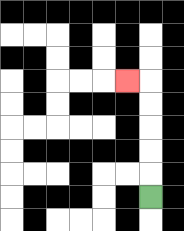{'start': '[6, 8]', 'end': '[5, 3]', 'path_directions': 'U,U,U,U,U,L', 'path_coordinates': '[[6, 8], [6, 7], [6, 6], [6, 5], [6, 4], [6, 3], [5, 3]]'}